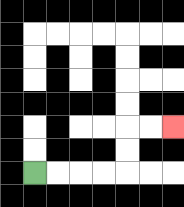{'start': '[1, 7]', 'end': '[7, 5]', 'path_directions': 'R,R,R,R,U,U,R,R', 'path_coordinates': '[[1, 7], [2, 7], [3, 7], [4, 7], [5, 7], [5, 6], [5, 5], [6, 5], [7, 5]]'}